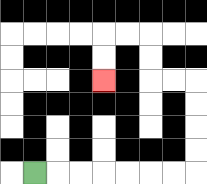{'start': '[1, 7]', 'end': '[4, 3]', 'path_directions': 'R,R,R,R,R,R,R,U,U,U,U,L,L,U,U,L,L,D,D', 'path_coordinates': '[[1, 7], [2, 7], [3, 7], [4, 7], [5, 7], [6, 7], [7, 7], [8, 7], [8, 6], [8, 5], [8, 4], [8, 3], [7, 3], [6, 3], [6, 2], [6, 1], [5, 1], [4, 1], [4, 2], [4, 3]]'}